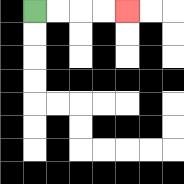{'start': '[1, 0]', 'end': '[5, 0]', 'path_directions': 'R,R,R,R', 'path_coordinates': '[[1, 0], [2, 0], [3, 0], [4, 0], [5, 0]]'}